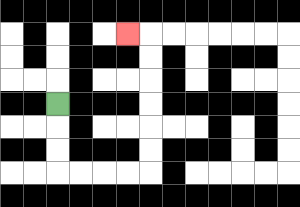{'start': '[2, 4]', 'end': '[5, 1]', 'path_directions': 'D,D,D,R,R,R,R,U,U,U,U,U,U,L', 'path_coordinates': '[[2, 4], [2, 5], [2, 6], [2, 7], [3, 7], [4, 7], [5, 7], [6, 7], [6, 6], [6, 5], [6, 4], [6, 3], [6, 2], [6, 1], [5, 1]]'}